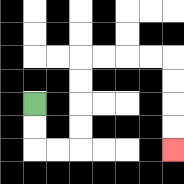{'start': '[1, 4]', 'end': '[7, 6]', 'path_directions': 'D,D,R,R,U,U,U,U,R,R,R,R,D,D,D,D', 'path_coordinates': '[[1, 4], [1, 5], [1, 6], [2, 6], [3, 6], [3, 5], [3, 4], [3, 3], [3, 2], [4, 2], [5, 2], [6, 2], [7, 2], [7, 3], [7, 4], [7, 5], [7, 6]]'}